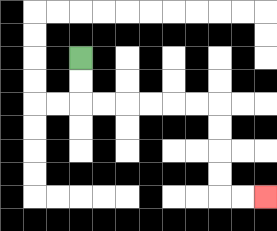{'start': '[3, 2]', 'end': '[11, 8]', 'path_directions': 'D,D,R,R,R,R,R,R,D,D,D,D,R,R', 'path_coordinates': '[[3, 2], [3, 3], [3, 4], [4, 4], [5, 4], [6, 4], [7, 4], [8, 4], [9, 4], [9, 5], [9, 6], [9, 7], [9, 8], [10, 8], [11, 8]]'}